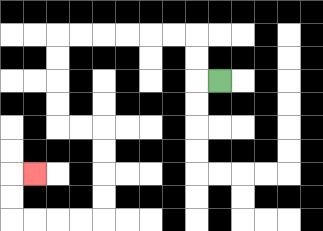{'start': '[9, 3]', 'end': '[1, 7]', 'path_directions': 'L,U,U,L,L,L,L,L,L,D,D,D,D,R,R,D,D,D,D,L,L,L,L,U,U,R', 'path_coordinates': '[[9, 3], [8, 3], [8, 2], [8, 1], [7, 1], [6, 1], [5, 1], [4, 1], [3, 1], [2, 1], [2, 2], [2, 3], [2, 4], [2, 5], [3, 5], [4, 5], [4, 6], [4, 7], [4, 8], [4, 9], [3, 9], [2, 9], [1, 9], [0, 9], [0, 8], [0, 7], [1, 7]]'}